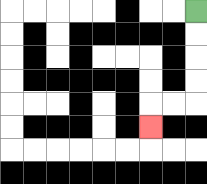{'start': '[8, 0]', 'end': '[6, 5]', 'path_directions': 'D,D,D,D,L,L,D', 'path_coordinates': '[[8, 0], [8, 1], [8, 2], [8, 3], [8, 4], [7, 4], [6, 4], [6, 5]]'}